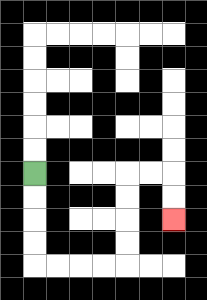{'start': '[1, 7]', 'end': '[7, 9]', 'path_directions': 'D,D,D,D,R,R,R,R,U,U,U,U,R,R,D,D', 'path_coordinates': '[[1, 7], [1, 8], [1, 9], [1, 10], [1, 11], [2, 11], [3, 11], [4, 11], [5, 11], [5, 10], [5, 9], [5, 8], [5, 7], [6, 7], [7, 7], [7, 8], [7, 9]]'}